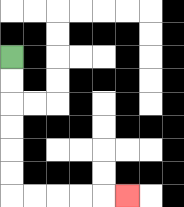{'start': '[0, 2]', 'end': '[5, 8]', 'path_directions': 'D,D,D,D,D,D,R,R,R,R,R', 'path_coordinates': '[[0, 2], [0, 3], [0, 4], [0, 5], [0, 6], [0, 7], [0, 8], [1, 8], [2, 8], [3, 8], [4, 8], [5, 8]]'}